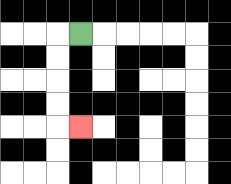{'start': '[3, 1]', 'end': '[3, 5]', 'path_directions': 'L,D,D,D,D,R', 'path_coordinates': '[[3, 1], [2, 1], [2, 2], [2, 3], [2, 4], [2, 5], [3, 5]]'}